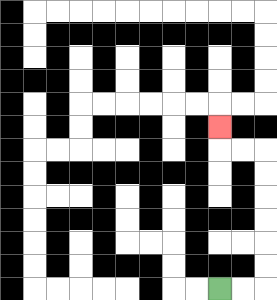{'start': '[9, 12]', 'end': '[9, 5]', 'path_directions': 'R,R,U,U,U,U,U,U,L,L,U', 'path_coordinates': '[[9, 12], [10, 12], [11, 12], [11, 11], [11, 10], [11, 9], [11, 8], [11, 7], [11, 6], [10, 6], [9, 6], [9, 5]]'}